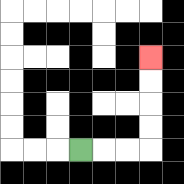{'start': '[3, 6]', 'end': '[6, 2]', 'path_directions': 'R,R,R,U,U,U,U', 'path_coordinates': '[[3, 6], [4, 6], [5, 6], [6, 6], [6, 5], [6, 4], [6, 3], [6, 2]]'}